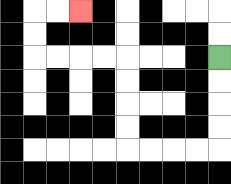{'start': '[9, 2]', 'end': '[3, 0]', 'path_directions': 'D,D,D,D,L,L,L,L,U,U,U,U,L,L,L,L,U,U,R,R', 'path_coordinates': '[[9, 2], [9, 3], [9, 4], [9, 5], [9, 6], [8, 6], [7, 6], [6, 6], [5, 6], [5, 5], [5, 4], [5, 3], [5, 2], [4, 2], [3, 2], [2, 2], [1, 2], [1, 1], [1, 0], [2, 0], [3, 0]]'}